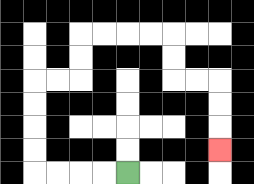{'start': '[5, 7]', 'end': '[9, 6]', 'path_directions': 'L,L,L,L,U,U,U,U,R,R,U,U,R,R,R,R,D,D,R,R,D,D,D', 'path_coordinates': '[[5, 7], [4, 7], [3, 7], [2, 7], [1, 7], [1, 6], [1, 5], [1, 4], [1, 3], [2, 3], [3, 3], [3, 2], [3, 1], [4, 1], [5, 1], [6, 1], [7, 1], [7, 2], [7, 3], [8, 3], [9, 3], [9, 4], [9, 5], [9, 6]]'}